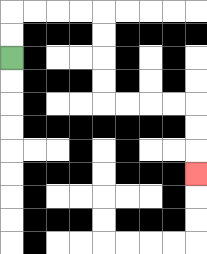{'start': '[0, 2]', 'end': '[8, 7]', 'path_directions': 'U,U,R,R,R,R,D,D,D,D,R,R,R,R,D,D,D', 'path_coordinates': '[[0, 2], [0, 1], [0, 0], [1, 0], [2, 0], [3, 0], [4, 0], [4, 1], [4, 2], [4, 3], [4, 4], [5, 4], [6, 4], [7, 4], [8, 4], [8, 5], [8, 6], [8, 7]]'}